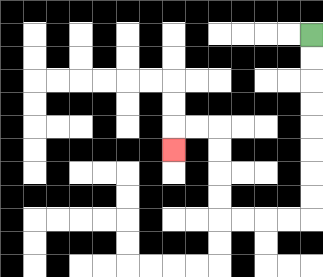{'start': '[13, 1]', 'end': '[7, 6]', 'path_directions': 'D,D,D,D,D,D,D,D,L,L,L,L,U,U,U,U,L,L,D', 'path_coordinates': '[[13, 1], [13, 2], [13, 3], [13, 4], [13, 5], [13, 6], [13, 7], [13, 8], [13, 9], [12, 9], [11, 9], [10, 9], [9, 9], [9, 8], [9, 7], [9, 6], [9, 5], [8, 5], [7, 5], [7, 6]]'}